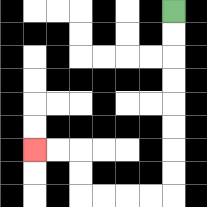{'start': '[7, 0]', 'end': '[1, 6]', 'path_directions': 'D,D,D,D,D,D,D,D,L,L,L,L,U,U,L,L', 'path_coordinates': '[[7, 0], [7, 1], [7, 2], [7, 3], [7, 4], [7, 5], [7, 6], [7, 7], [7, 8], [6, 8], [5, 8], [4, 8], [3, 8], [3, 7], [3, 6], [2, 6], [1, 6]]'}